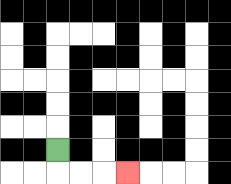{'start': '[2, 6]', 'end': '[5, 7]', 'path_directions': 'D,R,R,R', 'path_coordinates': '[[2, 6], [2, 7], [3, 7], [4, 7], [5, 7]]'}